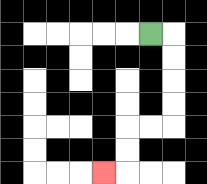{'start': '[6, 1]', 'end': '[4, 7]', 'path_directions': 'R,D,D,D,D,L,L,D,D,L', 'path_coordinates': '[[6, 1], [7, 1], [7, 2], [7, 3], [7, 4], [7, 5], [6, 5], [5, 5], [5, 6], [5, 7], [4, 7]]'}